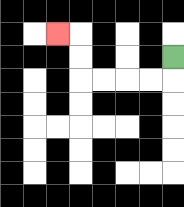{'start': '[7, 2]', 'end': '[2, 1]', 'path_directions': 'D,L,L,L,L,U,U,L', 'path_coordinates': '[[7, 2], [7, 3], [6, 3], [5, 3], [4, 3], [3, 3], [3, 2], [3, 1], [2, 1]]'}